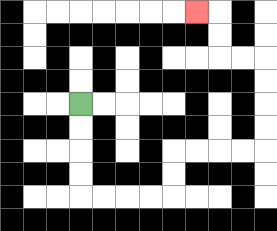{'start': '[3, 4]', 'end': '[8, 0]', 'path_directions': 'D,D,D,D,R,R,R,R,U,U,R,R,R,R,U,U,U,U,L,L,U,U,L', 'path_coordinates': '[[3, 4], [3, 5], [3, 6], [3, 7], [3, 8], [4, 8], [5, 8], [6, 8], [7, 8], [7, 7], [7, 6], [8, 6], [9, 6], [10, 6], [11, 6], [11, 5], [11, 4], [11, 3], [11, 2], [10, 2], [9, 2], [9, 1], [9, 0], [8, 0]]'}